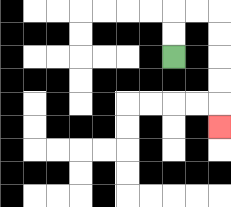{'start': '[7, 2]', 'end': '[9, 5]', 'path_directions': 'U,U,R,R,D,D,D,D,D', 'path_coordinates': '[[7, 2], [7, 1], [7, 0], [8, 0], [9, 0], [9, 1], [9, 2], [9, 3], [9, 4], [9, 5]]'}